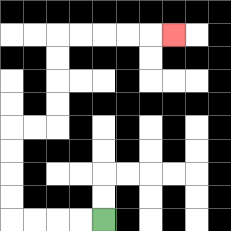{'start': '[4, 9]', 'end': '[7, 1]', 'path_directions': 'L,L,L,L,U,U,U,U,R,R,U,U,U,U,R,R,R,R,R', 'path_coordinates': '[[4, 9], [3, 9], [2, 9], [1, 9], [0, 9], [0, 8], [0, 7], [0, 6], [0, 5], [1, 5], [2, 5], [2, 4], [2, 3], [2, 2], [2, 1], [3, 1], [4, 1], [5, 1], [6, 1], [7, 1]]'}